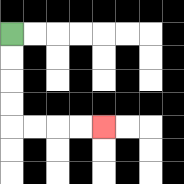{'start': '[0, 1]', 'end': '[4, 5]', 'path_directions': 'D,D,D,D,R,R,R,R', 'path_coordinates': '[[0, 1], [0, 2], [0, 3], [0, 4], [0, 5], [1, 5], [2, 5], [3, 5], [4, 5]]'}